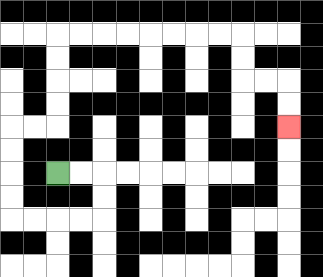{'start': '[2, 7]', 'end': '[12, 5]', 'path_directions': 'R,R,D,D,L,L,L,L,U,U,U,U,R,R,U,U,U,U,R,R,R,R,R,R,R,R,D,D,R,R,D,D', 'path_coordinates': '[[2, 7], [3, 7], [4, 7], [4, 8], [4, 9], [3, 9], [2, 9], [1, 9], [0, 9], [0, 8], [0, 7], [0, 6], [0, 5], [1, 5], [2, 5], [2, 4], [2, 3], [2, 2], [2, 1], [3, 1], [4, 1], [5, 1], [6, 1], [7, 1], [8, 1], [9, 1], [10, 1], [10, 2], [10, 3], [11, 3], [12, 3], [12, 4], [12, 5]]'}